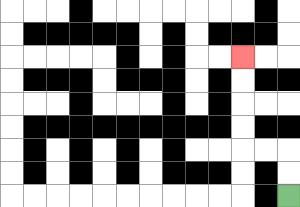{'start': '[12, 8]', 'end': '[10, 2]', 'path_directions': 'U,U,L,L,U,U,U,U', 'path_coordinates': '[[12, 8], [12, 7], [12, 6], [11, 6], [10, 6], [10, 5], [10, 4], [10, 3], [10, 2]]'}